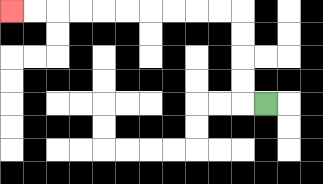{'start': '[11, 4]', 'end': '[0, 0]', 'path_directions': 'L,U,U,U,U,L,L,L,L,L,L,L,L,L,L', 'path_coordinates': '[[11, 4], [10, 4], [10, 3], [10, 2], [10, 1], [10, 0], [9, 0], [8, 0], [7, 0], [6, 0], [5, 0], [4, 0], [3, 0], [2, 0], [1, 0], [0, 0]]'}